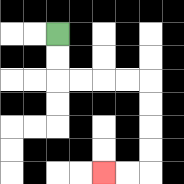{'start': '[2, 1]', 'end': '[4, 7]', 'path_directions': 'D,D,R,R,R,R,D,D,D,D,L,L', 'path_coordinates': '[[2, 1], [2, 2], [2, 3], [3, 3], [4, 3], [5, 3], [6, 3], [6, 4], [6, 5], [6, 6], [6, 7], [5, 7], [4, 7]]'}